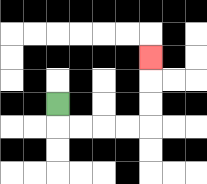{'start': '[2, 4]', 'end': '[6, 2]', 'path_directions': 'D,R,R,R,R,U,U,U', 'path_coordinates': '[[2, 4], [2, 5], [3, 5], [4, 5], [5, 5], [6, 5], [6, 4], [6, 3], [6, 2]]'}